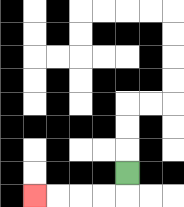{'start': '[5, 7]', 'end': '[1, 8]', 'path_directions': 'D,L,L,L,L', 'path_coordinates': '[[5, 7], [5, 8], [4, 8], [3, 8], [2, 8], [1, 8]]'}